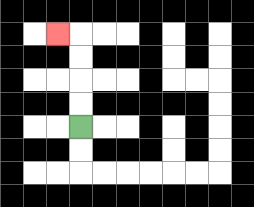{'start': '[3, 5]', 'end': '[2, 1]', 'path_directions': 'U,U,U,U,L', 'path_coordinates': '[[3, 5], [3, 4], [3, 3], [3, 2], [3, 1], [2, 1]]'}